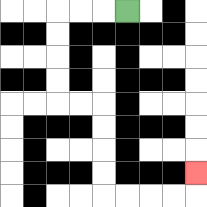{'start': '[5, 0]', 'end': '[8, 7]', 'path_directions': 'L,L,L,D,D,D,D,R,R,D,D,D,D,R,R,R,R,U', 'path_coordinates': '[[5, 0], [4, 0], [3, 0], [2, 0], [2, 1], [2, 2], [2, 3], [2, 4], [3, 4], [4, 4], [4, 5], [4, 6], [4, 7], [4, 8], [5, 8], [6, 8], [7, 8], [8, 8], [8, 7]]'}